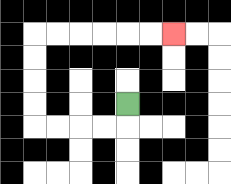{'start': '[5, 4]', 'end': '[7, 1]', 'path_directions': 'D,L,L,L,L,U,U,U,U,R,R,R,R,R,R', 'path_coordinates': '[[5, 4], [5, 5], [4, 5], [3, 5], [2, 5], [1, 5], [1, 4], [1, 3], [1, 2], [1, 1], [2, 1], [3, 1], [4, 1], [5, 1], [6, 1], [7, 1]]'}